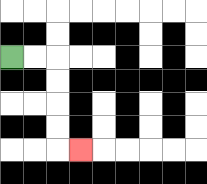{'start': '[0, 2]', 'end': '[3, 6]', 'path_directions': 'R,R,D,D,D,D,R', 'path_coordinates': '[[0, 2], [1, 2], [2, 2], [2, 3], [2, 4], [2, 5], [2, 6], [3, 6]]'}